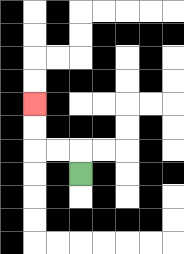{'start': '[3, 7]', 'end': '[1, 4]', 'path_directions': 'U,L,L,U,U', 'path_coordinates': '[[3, 7], [3, 6], [2, 6], [1, 6], [1, 5], [1, 4]]'}